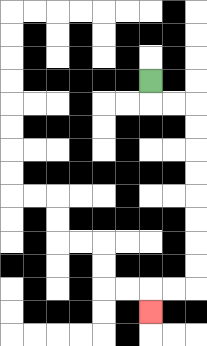{'start': '[6, 3]', 'end': '[6, 13]', 'path_directions': 'D,R,R,D,D,D,D,D,D,D,D,L,L,D', 'path_coordinates': '[[6, 3], [6, 4], [7, 4], [8, 4], [8, 5], [8, 6], [8, 7], [8, 8], [8, 9], [8, 10], [8, 11], [8, 12], [7, 12], [6, 12], [6, 13]]'}